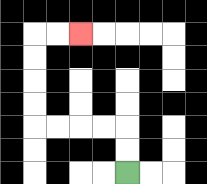{'start': '[5, 7]', 'end': '[3, 1]', 'path_directions': 'U,U,L,L,L,L,U,U,U,U,R,R', 'path_coordinates': '[[5, 7], [5, 6], [5, 5], [4, 5], [3, 5], [2, 5], [1, 5], [1, 4], [1, 3], [1, 2], [1, 1], [2, 1], [3, 1]]'}